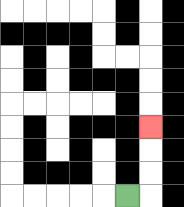{'start': '[5, 8]', 'end': '[6, 5]', 'path_directions': 'R,U,U,U', 'path_coordinates': '[[5, 8], [6, 8], [6, 7], [6, 6], [6, 5]]'}